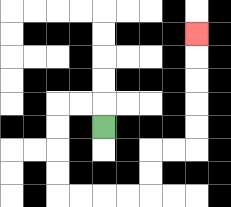{'start': '[4, 5]', 'end': '[8, 1]', 'path_directions': 'U,L,L,D,D,D,D,R,R,R,R,U,U,R,R,U,U,U,U,U', 'path_coordinates': '[[4, 5], [4, 4], [3, 4], [2, 4], [2, 5], [2, 6], [2, 7], [2, 8], [3, 8], [4, 8], [5, 8], [6, 8], [6, 7], [6, 6], [7, 6], [8, 6], [8, 5], [8, 4], [8, 3], [8, 2], [8, 1]]'}